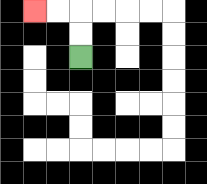{'start': '[3, 2]', 'end': '[1, 0]', 'path_directions': 'U,U,L,L', 'path_coordinates': '[[3, 2], [3, 1], [3, 0], [2, 0], [1, 0]]'}